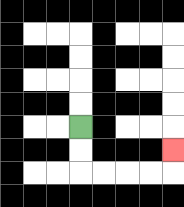{'start': '[3, 5]', 'end': '[7, 6]', 'path_directions': 'D,D,R,R,R,R,U', 'path_coordinates': '[[3, 5], [3, 6], [3, 7], [4, 7], [5, 7], [6, 7], [7, 7], [7, 6]]'}